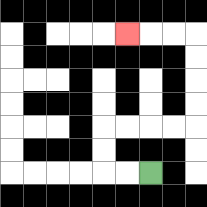{'start': '[6, 7]', 'end': '[5, 1]', 'path_directions': 'L,L,U,U,R,R,R,R,U,U,U,U,L,L,L', 'path_coordinates': '[[6, 7], [5, 7], [4, 7], [4, 6], [4, 5], [5, 5], [6, 5], [7, 5], [8, 5], [8, 4], [8, 3], [8, 2], [8, 1], [7, 1], [6, 1], [5, 1]]'}